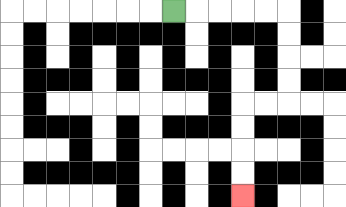{'start': '[7, 0]', 'end': '[10, 8]', 'path_directions': 'R,R,R,R,R,D,D,D,D,L,L,D,D,D,D', 'path_coordinates': '[[7, 0], [8, 0], [9, 0], [10, 0], [11, 0], [12, 0], [12, 1], [12, 2], [12, 3], [12, 4], [11, 4], [10, 4], [10, 5], [10, 6], [10, 7], [10, 8]]'}